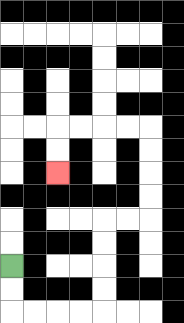{'start': '[0, 11]', 'end': '[2, 7]', 'path_directions': 'D,D,R,R,R,R,U,U,U,U,R,R,U,U,U,U,L,L,L,L,D,D', 'path_coordinates': '[[0, 11], [0, 12], [0, 13], [1, 13], [2, 13], [3, 13], [4, 13], [4, 12], [4, 11], [4, 10], [4, 9], [5, 9], [6, 9], [6, 8], [6, 7], [6, 6], [6, 5], [5, 5], [4, 5], [3, 5], [2, 5], [2, 6], [2, 7]]'}